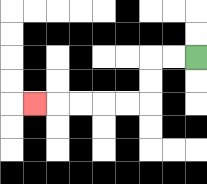{'start': '[8, 2]', 'end': '[1, 4]', 'path_directions': 'L,L,D,D,L,L,L,L,L', 'path_coordinates': '[[8, 2], [7, 2], [6, 2], [6, 3], [6, 4], [5, 4], [4, 4], [3, 4], [2, 4], [1, 4]]'}